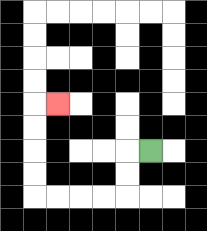{'start': '[6, 6]', 'end': '[2, 4]', 'path_directions': 'L,D,D,L,L,L,L,U,U,U,U,R', 'path_coordinates': '[[6, 6], [5, 6], [5, 7], [5, 8], [4, 8], [3, 8], [2, 8], [1, 8], [1, 7], [1, 6], [1, 5], [1, 4], [2, 4]]'}